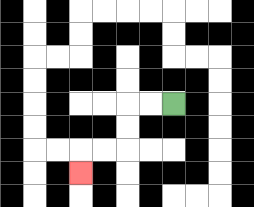{'start': '[7, 4]', 'end': '[3, 7]', 'path_directions': 'L,L,D,D,L,L,D', 'path_coordinates': '[[7, 4], [6, 4], [5, 4], [5, 5], [5, 6], [4, 6], [3, 6], [3, 7]]'}